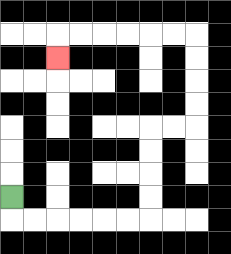{'start': '[0, 8]', 'end': '[2, 2]', 'path_directions': 'D,R,R,R,R,R,R,U,U,U,U,R,R,U,U,U,U,L,L,L,L,L,L,D', 'path_coordinates': '[[0, 8], [0, 9], [1, 9], [2, 9], [3, 9], [4, 9], [5, 9], [6, 9], [6, 8], [6, 7], [6, 6], [6, 5], [7, 5], [8, 5], [8, 4], [8, 3], [8, 2], [8, 1], [7, 1], [6, 1], [5, 1], [4, 1], [3, 1], [2, 1], [2, 2]]'}